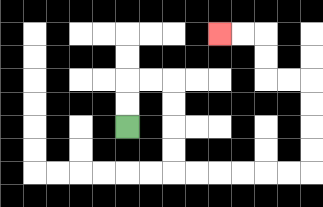{'start': '[5, 5]', 'end': '[9, 1]', 'path_directions': 'U,U,R,R,D,D,D,D,R,R,R,R,R,R,U,U,U,U,L,L,U,U,L,L', 'path_coordinates': '[[5, 5], [5, 4], [5, 3], [6, 3], [7, 3], [7, 4], [7, 5], [7, 6], [7, 7], [8, 7], [9, 7], [10, 7], [11, 7], [12, 7], [13, 7], [13, 6], [13, 5], [13, 4], [13, 3], [12, 3], [11, 3], [11, 2], [11, 1], [10, 1], [9, 1]]'}